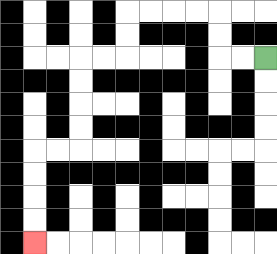{'start': '[11, 2]', 'end': '[1, 10]', 'path_directions': 'L,L,U,U,L,L,L,L,D,D,L,L,D,D,D,D,L,L,D,D,D,D', 'path_coordinates': '[[11, 2], [10, 2], [9, 2], [9, 1], [9, 0], [8, 0], [7, 0], [6, 0], [5, 0], [5, 1], [5, 2], [4, 2], [3, 2], [3, 3], [3, 4], [3, 5], [3, 6], [2, 6], [1, 6], [1, 7], [1, 8], [1, 9], [1, 10]]'}